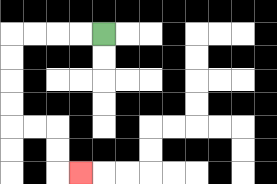{'start': '[4, 1]', 'end': '[3, 7]', 'path_directions': 'L,L,L,L,D,D,D,D,R,R,D,D,R', 'path_coordinates': '[[4, 1], [3, 1], [2, 1], [1, 1], [0, 1], [0, 2], [0, 3], [0, 4], [0, 5], [1, 5], [2, 5], [2, 6], [2, 7], [3, 7]]'}